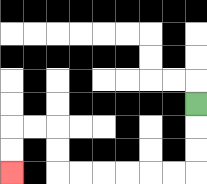{'start': '[8, 4]', 'end': '[0, 7]', 'path_directions': 'D,D,D,L,L,L,L,L,L,U,U,L,L,D,D', 'path_coordinates': '[[8, 4], [8, 5], [8, 6], [8, 7], [7, 7], [6, 7], [5, 7], [4, 7], [3, 7], [2, 7], [2, 6], [2, 5], [1, 5], [0, 5], [0, 6], [0, 7]]'}